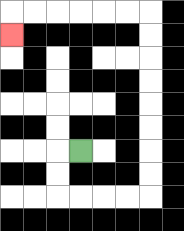{'start': '[3, 6]', 'end': '[0, 1]', 'path_directions': 'L,D,D,R,R,R,R,U,U,U,U,U,U,U,U,L,L,L,L,L,L,D', 'path_coordinates': '[[3, 6], [2, 6], [2, 7], [2, 8], [3, 8], [4, 8], [5, 8], [6, 8], [6, 7], [6, 6], [6, 5], [6, 4], [6, 3], [6, 2], [6, 1], [6, 0], [5, 0], [4, 0], [3, 0], [2, 0], [1, 0], [0, 0], [0, 1]]'}